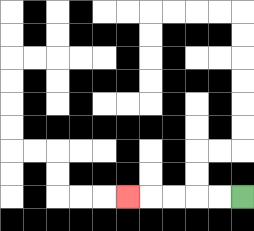{'start': '[10, 8]', 'end': '[5, 8]', 'path_directions': 'L,L,L,L,L', 'path_coordinates': '[[10, 8], [9, 8], [8, 8], [7, 8], [6, 8], [5, 8]]'}